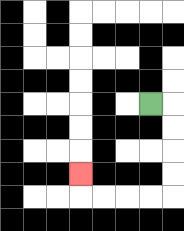{'start': '[6, 4]', 'end': '[3, 7]', 'path_directions': 'R,D,D,D,D,L,L,L,L,U', 'path_coordinates': '[[6, 4], [7, 4], [7, 5], [7, 6], [7, 7], [7, 8], [6, 8], [5, 8], [4, 8], [3, 8], [3, 7]]'}